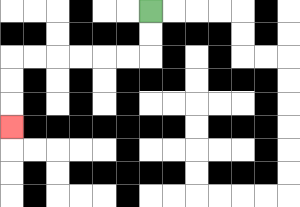{'start': '[6, 0]', 'end': '[0, 5]', 'path_directions': 'D,D,L,L,L,L,L,L,D,D,D', 'path_coordinates': '[[6, 0], [6, 1], [6, 2], [5, 2], [4, 2], [3, 2], [2, 2], [1, 2], [0, 2], [0, 3], [0, 4], [0, 5]]'}